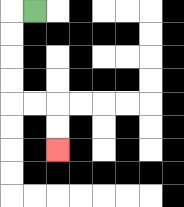{'start': '[1, 0]', 'end': '[2, 6]', 'path_directions': 'L,D,D,D,D,R,R,D,D', 'path_coordinates': '[[1, 0], [0, 0], [0, 1], [0, 2], [0, 3], [0, 4], [1, 4], [2, 4], [2, 5], [2, 6]]'}